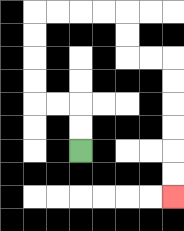{'start': '[3, 6]', 'end': '[7, 8]', 'path_directions': 'U,U,L,L,U,U,U,U,R,R,R,R,D,D,R,R,D,D,D,D,D,D', 'path_coordinates': '[[3, 6], [3, 5], [3, 4], [2, 4], [1, 4], [1, 3], [1, 2], [1, 1], [1, 0], [2, 0], [3, 0], [4, 0], [5, 0], [5, 1], [5, 2], [6, 2], [7, 2], [7, 3], [7, 4], [7, 5], [7, 6], [7, 7], [7, 8]]'}